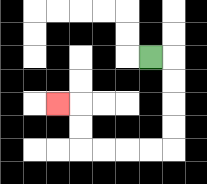{'start': '[6, 2]', 'end': '[2, 4]', 'path_directions': 'R,D,D,D,D,L,L,L,L,U,U,L', 'path_coordinates': '[[6, 2], [7, 2], [7, 3], [7, 4], [7, 5], [7, 6], [6, 6], [5, 6], [4, 6], [3, 6], [3, 5], [3, 4], [2, 4]]'}